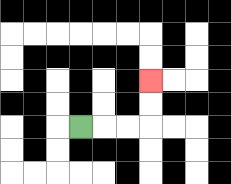{'start': '[3, 5]', 'end': '[6, 3]', 'path_directions': 'R,R,R,U,U', 'path_coordinates': '[[3, 5], [4, 5], [5, 5], [6, 5], [6, 4], [6, 3]]'}